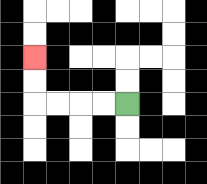{'start': '[5, 4]', 'end': '[1, 2]', 'path_directions': 'L,L,L,L,U,U', 'path_coordinates': '[[5, 4], [4, 4], [3, 4], [2, 4], [1, 4], [1, 3], [1, 2]]'}